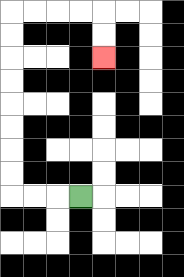{'start': '[3, 8]', 'end': '[4, 2]', 'path_directions': 'L,L,L,U,U,U,U,U,U,U,U,R,R,R,R,D,D', 'path_coordinates': '[[3, 8], [2, 8], [1, 8], [0, 8], [0, 7], [0, 6], [0, 5], [0, 4], [0, 3], [0, 2], [0, 1], [0, 0], [1, 0], [2, 0], [3, 0], [4, 0], [4, 1], [4, 2]]'}